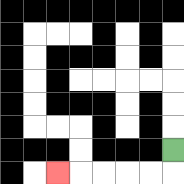{'start': '[7, 6]', 'end': '[2, 7]', 'path_directions': 'D,L,L,L,L,L', 'path_coordinates': '[[7, 6], [7, 7], [6, 7], [5, 7], [4, 7], [3, 7], [2, 7]]'}